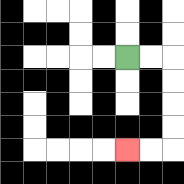{'start': '[5, 2]', 'end': '[5, 6]', 'path_directions': 'R,R,D,D,D,D,L,L', 'path_coordinates': '[[5, 2], [6, 2], [7, 2], [7, 3], [7, 4], [7, 5], [7, 6], [6, 6], [5, 6]]'}